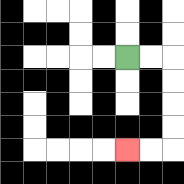{'start': '[5, 2]', 'end': '[5, 6]', 'path_directions': 'R,R,D,D,D,D,L,L', 'path_coordinates': '[[5, 2], [6, 2], [7, 2], [7, 3], [7, 4], [7, 5], [7, 6], [6, 6], [5, 6]]'}